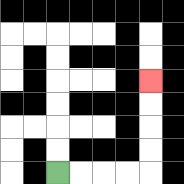{'start': '[2, 7]', 'end': '[6, 3]', 'path_directions': 'R,R,R,R,U,U,U,U', 'path_coordinates': '[[2, 7], [3, 7], [4, 7], [5, 7], [6, 7], [6, 6], [6, 5], [6, 4], [6, 3]]'}